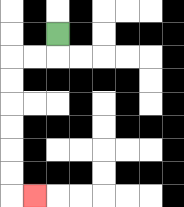{'start': '[2, 1]', 'end': '[1, 8]', 'path_directions': 'D,L,L,D,D,D,D,D,D,R', 'path_coordinates': '[[2, 1], [2, 2], [1, 2], [0, 2], [0, 3], [0, 4], [0, 5], [0, 6], [0, 7], [0, 8], [1, 8]]'}